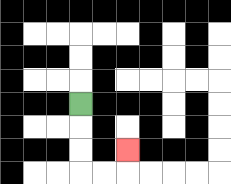{'start': '[3, 4]', 'end': '[5, 6]', 'path_directions': 'D,D,D,R,R,U', 'path_coordinates': '[[3, 4], [3, 5], [3, 6], [3, 7], [4, 7], [5, 7], [5, 6]]'}